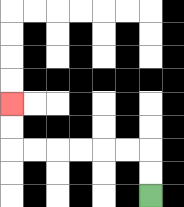{'start': '[6, 8]', 'end': '[0, 4]', 'path_directions': 'U,U,L,L,L,L,L,L,U,U', 'path_coordinates': '[[6, 8], [6, 7], [6, 6], [5, 6], [4, 6], [3, 6], [2, 6], [1, 6], [0, 6], [0, 5], [0, 4]]'}